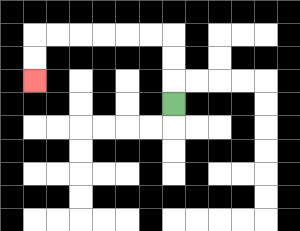{'start': '[7, 4]', 'end': '[1, 3]', 'path_directions': 'U,U,U,L,L,L,L,L,L,D,D', 'path_coordinates': '[[7, 4], [7, 3], [7, 2], [7, 1], [6, 1], [5, 1], [4, 1], [3, 1], [2, 1], [1, 1], [1, 2], [1, 3]]'}